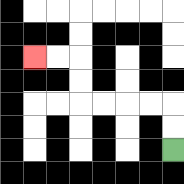{'start': '[7, 6]', 'end': '[1, 2]', 'path_directions': 'U,U,L,L,L,L,U,U,L,L', 'path_coordinates': '[[7, 6], [7, 5], [7, 4], [6, 4], [5, 4], [4, 4], [3, 4], [3, 3], [3, 2], [2, 2], [1, 2]]'}